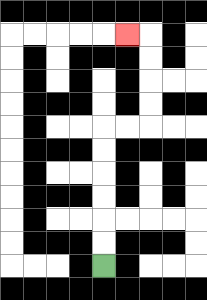{'start': '[4, 11]', 'end': '[5, 1]', 'path_directions': 'U,U,U,U,U,U,R,R,U,U,U,U,L', 'path_coordinates': '[[4, 11], [4, 10], [4, 9], [4, 8], [4, 7], [4, 6], [4, 5], [5, 5], [6, 5], [6, 4], [6, 3], [6, 2], [6, 1], [5, 1]]'}